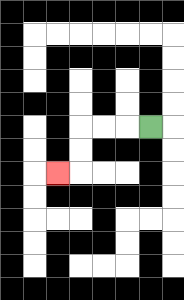{'start': '[6, 5]', 'end': '[2, 7]', 'path_directions': 'L,L,L,D,D,L', 'path_coordinates': '[[6, 5], [5, 5], [4, 5], [3, 5], [3, 6], [3, 7], [2, 7]]'}